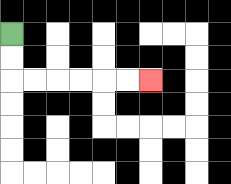{'start': '[0, 1]', 'end': '[6, 3]', 'path_directions': 'D,D,R,R,R,R,R,R', 'path_coordinates': '[[0, 1], [0, 2], [0, 3], [1, 3], [2, 3], [3, 3], [4, 3], [5, 3], [6, 3]]'}